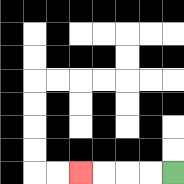{'start': '[7, 7]', 'end': '[3, 7]', 'path_directions': 'L,L,L,L', 'path_coordinates': '[[7, 7], [6, 7], [5, 7], [4, 7], [3, 7]]'}